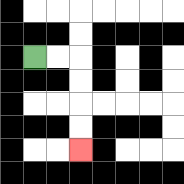{'start': '[1, 2]', 'end': '[3, 6]', 'path_directions': 'R,R,D,D,D,D', 'path_coordinates': '[[1, 2], [2, 2], [3, 2], [3, 3], [3, 4], [3, 5], [3, 6]]'}